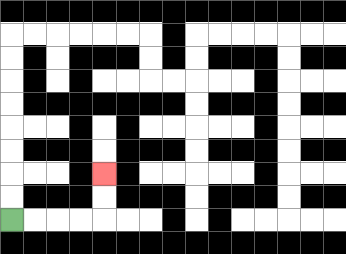{'start': '[0, 9]', 'end': '[4, 7]', 'path_directions': 'R,R,R,R,U,U', 'path_coordinates': '[[0, 9], [1, 9], [2, 9], [3, 9], [4, 9], [4, 8], [4, 7]]'}